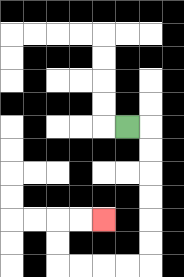{'start': '[5, 5]', 'end': '[4, 9]', 'path_directions': 'R,D,D,D,D,D,D,L,L,L,L,U,U,R,R', 'path_coordinates': '[[5, 5], [6, 5], [6, 6], [6, 7], [6, 8], [6, 9], [6, 10], [6, 11], [5, 11], [4, 11], [3, 11], [2, 11], [2, 10], [2, 9], [3, 9], [4, 9]]'}